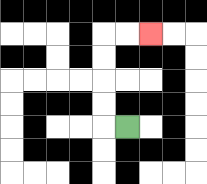{'start': '[5, 5]', 'end': '[6, 1]', 'path_directions': 'L,U,U,U,U,R,R', 'path_coordinates': '[[5, 5], [4, 5], [4, 4], [4, 3], [4, 2], [4, 1], [5, 1], [6, 1]]'}